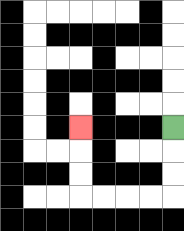{'start': '[7, 5]', 'end': '[3, 5]', 'path_directions': 'D,D,D,L,L,L,L,U,U,U', 'path_coordinates': '[[7, 5], [7, 6], [7, 7], [7, 8], [6, 8], [5, 8], [4, 8], [3, 8], [3, 7], [3, 6], [3, 5]]'}